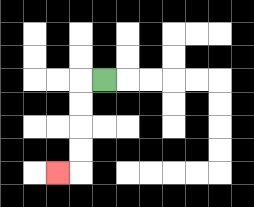{'start': '[4, 3]', 'end': '[2, 7]', 'path_directions': 'L,D,D,D,D,L', 'path_coordinates': '[[4, 3], [3, 3], [3, 4], [3, 5], [3, 6], [3, 7], [2, 7]]'}